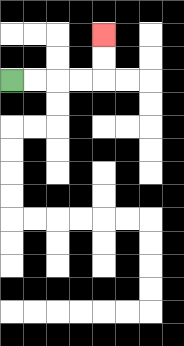{'start': '[0, 3]', 'end': '[4, 1]', 'path_directions': 'R,R,R,R,U,U', 'path_coordinates': '[[0, 3], [1, 3], [2, 3], [3, 3], [4, 3], [4, 2], [4, 1]]'}